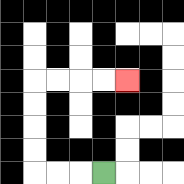{'start': '[4, 7]', 'end': '[5, 3]', 'path_directions': 'L,L,L,U,U,U,U,R,R,R,R', 'path_coordinates': '[[4, 7], [3, 7], [2, 7], [1, 7], [1, 6], [1, 5], [1, 4], [1, 3], [2, 3], [3, 3], [4, 3], [5, 3]]'}